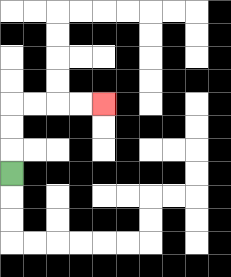{'start': '[0, 7]', 'end': '[4, 4]', 'path_directions': 'U,U,U,R,R,R,R', 'path_coordinates': '[[0, 7], [0, 6], [0, 5], [0, 4], [1, 4], [2, 4], [3, 4], [4, 4]]'}